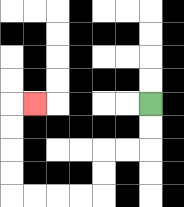{'start': '[6, 4]', 'end': '[1, 4]', 'path_directions': 'D,D,L,L,D,D,L,L,L,L,U,U,U,U,R', 'path_coordinates': '[[6, 4], [6, 5], [6, 6], [5, 6], [4, 6], [4, 7], [4, 8], [3, 8], [2, 8], [1, 8], [0, 8], [0, 7], [0, 6], [0, 5], [0, 4], [1, 4]]'}